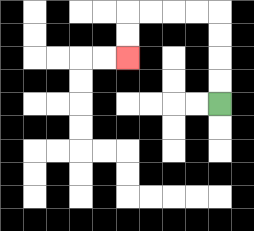{'start': '[9, 4]', 'end': '[5, 2]', 'path_directions': 'U,U,U,U,L,L,L,L,D,D', 'path_coordinates': '[[9, 4], [9, 3], [9, 2], [9, 1], [9, 0], [8, 0], [7, 0], [6, 0], [5, 0], [5, 1], [5, 2]]'}